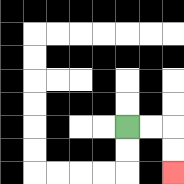{'start': '[5, 5]', 'end': '[7, 7]', 'path_directions': 'R,R,D,D', 'path_coordinates': '[[5, 5], [6, 5], [7, 5], [7, 6], [7, 7]]'}